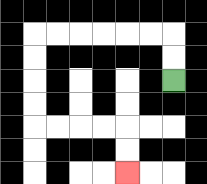{'start': '[7, 3]', 'end': '[5, 7]', 'path_directions': 'U,U,L,L,L,L,L,L,D,D,D,D,R,R,R,R,D,D', 'path_coordinates': '[[7, 3], [7, 2], [7, 1], [6, 1], [5, 1], [4, 1], [3, 1], [2, 1], [1, 1], [1, 2], [1, 3], [1, 4], [1, 5], [2, 5], [3, 5], [4, 5], [5, 5], [5, 6], [5, 7]]'}